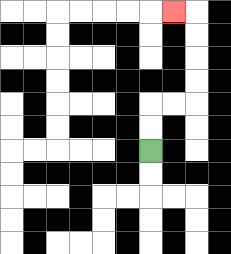{'start': '[6, 6]', 'end': '[7, 0]', 'path_directions': 'U,U,R,R,U,U,U,U,L', 'path_coordinates': '[[6, 6], [6, 5], [6, 4], [7, 4], [8, 4], [8, 3], [8, 2], [8, 1], [8, 0], [7, 0]]'}